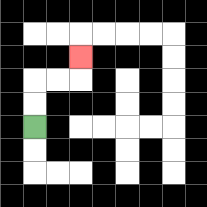{'start': '[1, 5]', 'end': '[3, 2]', 'path_directions': 'U,U,R,R,U', 'path_coordinates': '[[1, 5], [1, 4], [1, 3], [2, 3], [3, 3], [3, 2]]'}